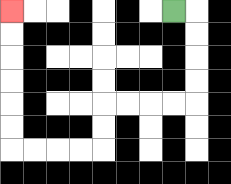{'start': '[7, 0]', 'end': '[0, 0]', 'path_directions': 'R,D,D,D,D,L,L,L,L,D,D,L,L,L,L,U,U,U,U,U,U', 'path_coordinates': '[[7, 0], [8, 0], [8, 1], [8, 2], [8, 3], [8, 4], [7, 4], [6, 4], [5, 4], [4, 4], [4, 5], [4, 6], [3, 6], [2, 6], [1, 6], [0, 6], [0, 5], [0, 4], [0, 3], [0, 2], [0, 1], [0, 0]]'}